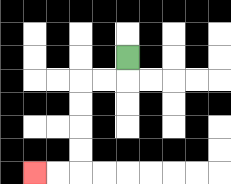{'start': '[5, 2]', 'end': '[1, 7]', 'path_directions': 'D,L,L,D,D,D,D,L,L', 'path_coordinates': '[[5, 2], [5, 3], [4, 3], [3, 3], [3, 4], [3, 5], [3, 6], [3, 7], [2, 7], [1, 7]]'}